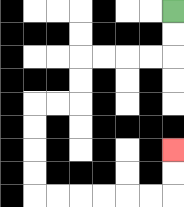{'start': '[7, 0]', 'end': '[7, 6]', 'path_directions': 'D,D,L,L,L,L,D,D,L,L,D,D,D,D,R,R,R,R,R,R,U,U', 'path_coordinates': '[[7, 0], [7, 1], [7, 2], [6, 2], [5, 2], [4, 2], [3, 2], [3, 3], [3, 4], [2, 4], [1, 4], [1, 5], [1, 6], [1, 7], [1, 8], [2, 8], [3, 8], [4, 8], [5, 8], [6, 8], [7, 8], [7, 7], [7, 6]]'}